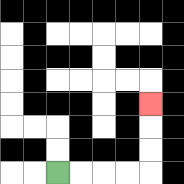{'start': '[2, 7]', 'end': '[6, 4]', 'path_directions': 'R,R,R,R,U,U,U', 'path_coordinates': '[[2, 7], [3, 7], [4, 7], [5, 7], [6, 7], [6, 6], [6, 5], [6, 4]]'}